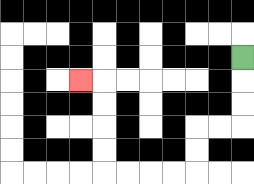{'start': '[10, 2]', 'end': '[3, 3]', 'path_directions': 'D,D,D,L,L,D,D,L,L,L,L,U,U,U,U,L', 'path_coordinates': '[[10, 2], [10, 3], [10, 4], [10, 5], [9, 5], [8, 5], [8, 6], [8, 7], [7, 7], [6, 7], [5, 7], [4, 7], [4, 6], [4, 5], [4, 4], [4, 3], [3, 3]]'}